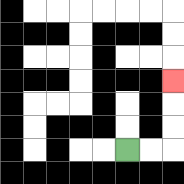{'start': '[5, 6]', 'end': '[7, 3]', 'path_directions': 'R,R,U,U,U', 'path_coordinates': '[[5, 6], [6, 6], [7, 6], [7, 5], [7, 4], [7, 3]]'}